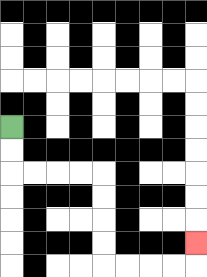{'start': '[0, 5]', 'end': '[8, 10]', 'path_directions': 'D,D,R,R,R,R,D,D,D,D,R,R,R,R,U', 'path_coordinates': '[[0, 5], [0, 6], [0, 7], [1, 7], [2, 7], [3, 7], [4, 7], [4, 8], [4, 9], [4, 10], [4, 11], [5, 11], [6, 11], [7, 11], [8, 11], [8, 10]]'}